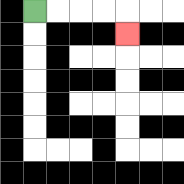{'start': '[1, 0]', 'end': '[5, 1]', 'path_directions': 'R,R,R,R,D', 'path_coordinates': '[[1, 0], [2, 0], [3, 0], [4, 0], [5, 0], [5, 1]]'}